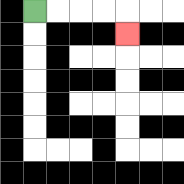{'start': '[1, 0]', 'end': '[5, 1]', 'path_directions': 'R,R,R,R,D', 'path_coordinates': '[[1, 0], [2, 0], [3, 0], [4, 0], [5, 0], [5, 1]]'}